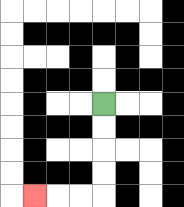{'start': '[4, 4]', 'end': '[1, 8]', 'path_directions': 'D,D,D,D,L,L,L', 'path_coordinates': '[[4, 4], [4, 5], [4, 6], [4, 7], [4, 8], [3, 8], [2, 8], [1, 8]]'}